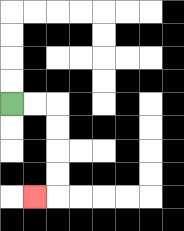{'start': '[0, 4]', 'end': '[1, 8]', 'path_directions': 'R,R,D,D,D,D,L', 'path_coordinates': '[[0, 4], [1, 4], [2, 4], [2, 5], [2, 6], [2, 7], [2, 8], [1, 8]]'}